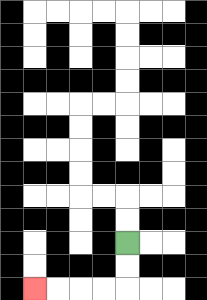{'start': '[5, 10]', 'end': '[1, 12]', 'path_directions': 'D,D,L,L,L,L', 'path_coordinates': '[[5, 10], [5, 11], [5, 12], [4, 12], [3, 12], [2, 12], [1, 12]]'}